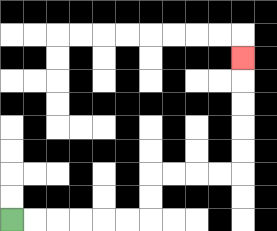{'start': '[0, 9]', 'end': '[10, 2]', 'path_directions': 'R,R,R,R,R,R,U,U,R,R,R,R,U,U,U,U,U', 'path_coordinates': '[[0, 9], [1, 9], [2, 9], [3, 9], [4, 9], [5, 9], [6, 9], [6, 8], [6, 7], [7, 7], [8, 7], [9, 7], [10, 7], [10, 6], [10, 5], [10, 4], [10, 3], [10, 2]]'}